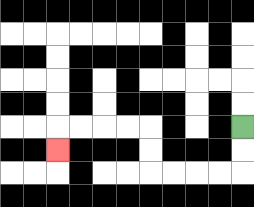{'start': '[10, 5]', 'end': '[2, 6]', 'path_directions': 'D,D,L,L,L,L,U,U,L,L,L,L,D', 'path_coordinates': '[[10, 5], [10, 6], [10, 7], [9, 7], [8, 7], [7, 7], [6, 7], [6, 6], [6, 5], [5, 5], [4, 5], [3, 5], [2, 5], [2, 6]]'}